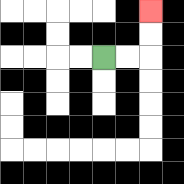{'start': '[4, 2]', 'end': '[6, 0]', 'path_directions': 'R,R,U,U', 'path_coordinates': '[[4, 2], [5, 2], [6, 2], [6, 1], [6, 0]]'}